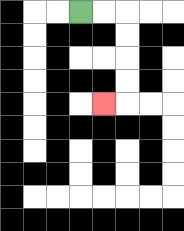{'start': '[3, 0]', 'end': '[4, 4]', 'path_directions': 'R,R,D,D,D,D,L', 'path_coordinates': '[[3, 0], [4, 0], [5, 0], [5, 1], [5, 2], [5, 3], [5, 4], [4, 4]]'}